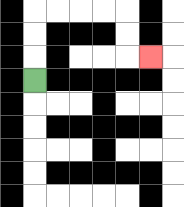{'start': '[1, 3]', 'end': '[6, 2]', 'path_directions': 'U,U,U,R,R,R,R,D,D,R', 'path_coordinates': '[[1, 3], [1, 2], [1, 1], [1, 0], [2, 0], [3, 0], [4, 0], [5, 0], [5, 1], [5, 2], [6, 2]]'}